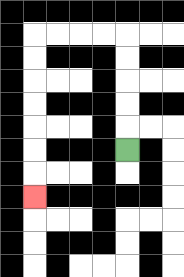{'start': '[5, 6]', 'end': '[1, 8]', 'path_directions': 'U,U,U,U,U,L,L,L,L,D,D,D,D,D,D,D', 'path_coordinates': '[[5, 6], [5, 5], [5, 4], [5, 3], [5, 2], [5, 1], [4, 1], [3, 1], [2, 1], [1, 1], [1, 2], [1, 3], [1, 4], [1, 5], [1, 6], [1, 7], [1, 8]]'}